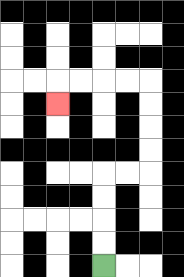{'start': '[4, 11]', 'end': '[2, 4]', 'path_directions': 'U,U,U,U,R,R,U,U,U,U,L,L,L,L,D', 'path_coordinates': '[[4, 11], [4, 10], [4, 9], [4, 8], [4, 7], [5, 7], [6, 7], [6, 6], [6, 5], [6, 4], [6, 3], [5, 3], [4, 3], [3, 3], [2, 3], [2, 4]]'}